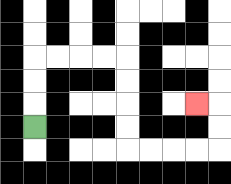{'start': '[1, 5]', 'end': '[8, 4]', 'path_directions': 'U,U,U,R,R,R,R,D,D,D,D,R,R,R,R,U,U,L', 'path_coordinates': '[[1, 5], [1, 4], [1, 3], [1, 2], [2, 2], [3, 2], [4, 2], [5, 2], [5, 3], [5, 4], [5, 5], [5, 6], [6, 6], [7, 6], [8, 6], [9, 6], [9, 5], [9, 4], [8, 4]]'}